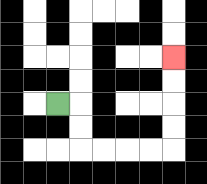{'start': '[2, 4]', 'end': '[7, 2]', 'path_directions': 'R,D,D,R,R,R,R,U,U,U,U', 'path_coordinates': '[[2, 4], [3, 4], [3, 5], [3, 6], [4, 6], [5, 6], [6, 6], [7, 6], [7, 5], [7, 4], [7, 3], [7, 2]]'}